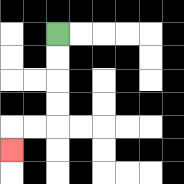{'start': '[2, 1]', 'end': '[0, 6]', 'path_directions': 'D,D,D,D,L,L,D', 'path_coordinates': '[[2, 1], [2, 2], [2, 3], [2, 4], [2, 5], [1, 5], [0, 5], [0, 6]]'}